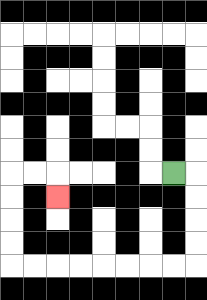{'start': '[7, 7]', 'end': '[2, 8]', 'path_directions': 'R,D,D,D,D,L,L,L,L,L,L,L,L,U,U,U,U,R,R,D', 'path_coordinates': '[[7, 7], [8, 7], [8, 8], [8, 9], [8, 10], [8, 11], [7, 11], [6, 11], [5, 11], [4, 11], [3, 11], [2, 11], [1, 11], [0, 11], [0, 10], [0, 9], [0, 8], [0, 7], [1, 7], [2, 7], [2, 8]]'}